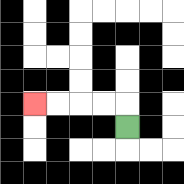{'start': '[5, 5]', 'end': '[1, 4]', 'path_directions': 'U,L,L,L,L', 'path_coordinates': '[[5, 5], [5, 4], [4, 4], [3, 4], [2, 4], [1, 4]]'}